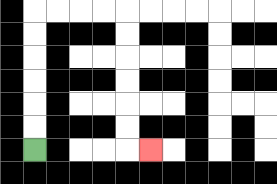{'start': '[1, 6]', 'end': '[6, 6]', 'path_directions': 'U,U,U,U,U,U,R,R,R,R,D,D,D,D,D,D,R', 'path_coordinates': '[[1, 6], [1, 5], [1, 4], [1, 3], [1, 2], [1, 1], [1, 0], [2, 0], [3, 0], [4, 0], [5, 0], [5, 1], [5, 2], [5, 3], [5, 4], [5, 5], [5, 6], [6, 6]]'}